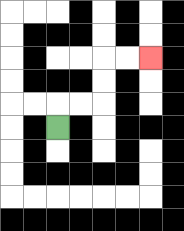{'start': '[2, 5]', 'end': '[6, 2]', 'path_directions': 'U,R,R,U,U,R,R', 'path_coordinates': '[[2, 5], [2, 4], [3, 4], [4, 4], [4, 3], [4, 2], [5, 2], [6, 2]]'}